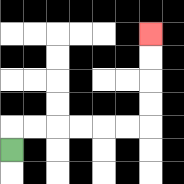{'start': '[0, 6]', 'end': '[6, 1]', 'path_directions': 'U,R,R,R,R,R,R,U,U,U,U', 'path_coordinates': '[[0, 6], [0, 5], [1, 5], [2, 5], [3, 5], [4, 5], [5, 5], [6, 5], [6, 4], [6, 3], [6, 2], [6, 1]]'}